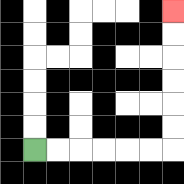{'start': '[1, 6]', 'end': '[7, 0]', 'path_directions': 'R,R,R,R,R,R,U,U,U,U,U,U', 'path_coordinates': '[[1, 6], [2, 6], [3, 6], [4, 6], [5, 6], [6, 6], [7, 6], [7, 5], [7, 4], [7, 3], [7, 2], [7, 1], [7, 0]]'}